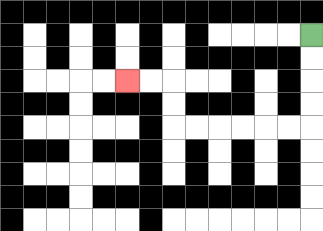{'start': '[13, 1]', 'end': '[5, 3]', 'path_directions': 'D,D,D,D,L,L,L,L,L,L,U,U,L,L', 'path_coordinates': '[[13, 1], [13, 2], [13, 3], [13, 4], [13, 5], [12, 5], [11, 5], [10, 5], [9, 5], [8, 5], [7, 5], [7, 4], [7, 3], [6, 3], [5, 3]]'}